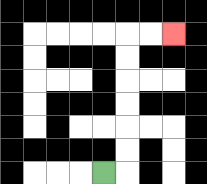{'start': '[4, 7]', 'end': '[7, 1]', 'path_directions': 'R,U,U,U,U,U,U,R,R', 'path_coordinates': '[[4, 7], [5, 7], [5, 6], [5, 5], [5, 4], [5, 3], [5, 2], [5, 1], [6, 1], [7, 1]]'}